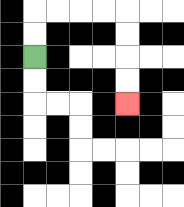{'start': '[1, 2]', 'end': '[5, 4]', 'path_directions': 'U,U,R,R,R,R,D,D,D,D', 'path_coordinates': '[[1, 2], [1, 1], [1, 0], [2, 0], [3, 0], [4, 0], [5, 0], [5, 1], [5, 2], [5, 3], [5, 4]]'}